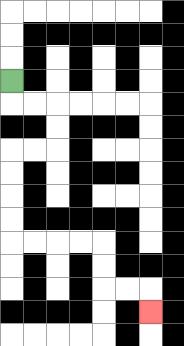{'start': '[0, 3]', 'end': '[6, 13]', 'path_directions': 'D,R,R,D,D,L,L,D,D,D,D,R,R,R,R,D,D,R,R,D', 'path_coordinates': '[[0, 3], [0, 4], [1, 4], [2, 4], [2, 5], [2, 6], [1, 6], [0, 6], [0, 7], [0, 8], [0, 9], [0, 10], [1, 10], [2, 10], [3, 10], [4, 10], [4, 11], [4, 12], [5, 12], [6, 12], [6, 13]]'}